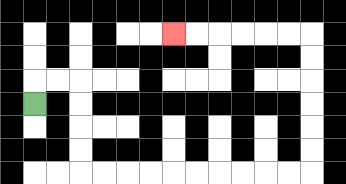{'start': '[1, 4]', 'end': '[7, 1]', 'path_directions': 'U,R,R,D,D,D,D,R,R,R,R,R,R,R,R,R,R,U,U,U,U,U,U,L,L,L,L,L,L', 'path_coordinates': '[[1, 4], [1, 3], [2, 3], [3, 3], [3, 4], [3, 5], [3, 6], [3, 7], [4, 7], [5, 7], [6, 7], [7, 7], [8, 7], [9, 7], [10, 7], [11, 7], [12, 7], [13, 7], [13, 6], [13, 5], [13, 4], [13, 3], [13, 2], [13, 1], [12, 1], [11, 1], [10, 1], [9, 1], [8, 1], [7, 1]]'}